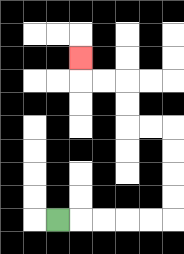{'start': '[2, 9]', 'end': '[3, 2]', 'path_directions': 'R,R,R,R,R,U,U,U,U,L,L,U,U,L,L,U', 'path_coordinates': '[[2, 9], [3, 9], [4, 9], [5, 9], [6, 9], [7, 9], [7, 8], [7, 7], [7, 6], [7, 5], [6, 5], [5, 5], [5, 4], [5, 3], [4, 3], [3, 3], [3, 2]]'}